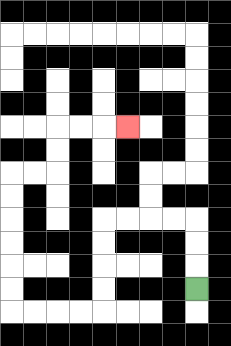{'start': '[8, 12]', 'end': '[5, 5]', 'path_directions': 'U,U,U,L,L,L,L,D,D,D,D,L,L,L,L,U,U,U,U,U,U,R,R,U,U,R,R,R', 'path_coordinates': '[[8, 12], [8, 11], [8, 10], [8, 9], [7, 9], [6, 9], [5, 9], [4, 9], [4, 10], [4, 11], [4, 12], [4, 13], [3, 13], [2, 13], [1, 13], [0, 13], [0, 12], [0, 11], [0, 10], [0, 9], [0, 8], [0, 7], [1, 7], [2, 7], [2, 6], [2, 5], [3, 5], [4, 5], [5, 5]]'}